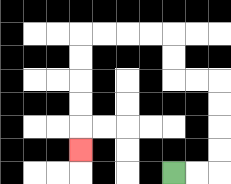{'start': '[7, 7]', 'end': '[3, 6]', 'path_directions': 'R,R,U,U,U,U,L,L,U,U,L,L,L,L,D,D,D,D,D', 'path_coordinates': '[[7, 7], [8, 7], [9, 7], [9, 6], [9, 5], [9, 4], [9, 3], [8, 3], [7, 3], [7, 2], [7, 1], [6, 1], [5, 1], [4, 1], [3, 1], [3, 2], [3, 3], [3, 4], [3, 5], [3, 6]]'}